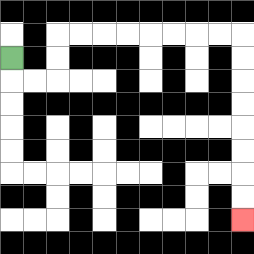{'start': '[0, 2]', 'end': '[10, 9]', 'path_directions': 'D,R,R,U,U,R,R,R,R,R,R,R,R,D,D,D,D,D,D,D,D', 'path_coordinates': '[[0, 2], [0, 3], [1, 3], [2, 3], [2, 2], [2, 1], [3, 1], [4, 1], [5, 1], [6, 1], [7, 1], [8, 1], [9, 1], [10, 1], [10, 2], [10, 3], [10, 4], [10, 5], [10, 6], [10, 7], [10, 8], [10, 9]]'}